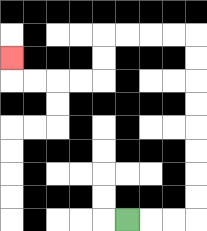{'start': '[5, 9]', 'end': '[0, 2]', 'path_directions': 'R,R,R,U,U,U,U,U,U,U,U,L,L,L,L,D,D,L,L,L,L,U', 'path_coordinates': '[[5, 9], [6, 9], [7, 9], [8, 9], [8, 8], [8, 7], [8, 6], [8, 5], [8, 4], [8, 3], [8, 2], [8, 1], [7, 1], [6, 1], [5, 1], [4, 1], [4, 2], [4, 3], [3, 3], [2, 3], [1, 3], [0, 3], [0, 2]]'}